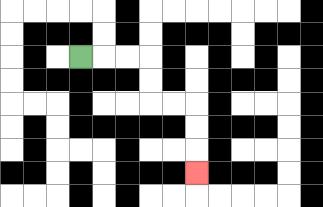{'start': '[3, 2]', 'end': '[8, 7]', 'path_directions': 'R,R,R,D,D,R,R,D,D,D', 'path_coordinates': '[[3, 2], [4, 2], [5, 2], [6, 2], [6, 3], [6, 4], [7, 4], [8, 4], [8, 5], [8, 6], [8, 7]]'}